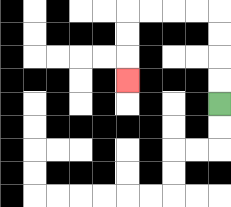{'start': '[9, 4]', 'end': '[5, 3]', 'path_directions': 'U,U,U,U,L,L,L,L,D,D,D', 'path_coordinates': '[[9, 4], [9, 3], [9, 2], [9, 1], [9, 0], [8, 0], [7, 0], [6, 0], [5, 0], [5, 1], [5, 2], [5, 3]]'}